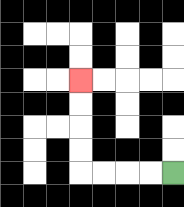{'start': '[7, 7]', 'end': '[3, 3]', 'path_directions': 'L,L,L,L,U,U,U,U', 'path_coordinates': '[[7, 7], [6, 7], [5, 7], [4, 7], [3, 7], [3, 6], [3, 5], [3, 4], [3, 3]]'}